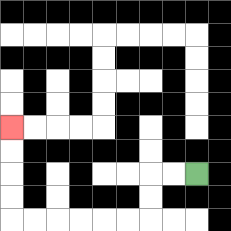{'start': '[8, 7]', 'end': '[0, 5]', 'path_directions': 'L,L,D,D,L,L,L,L,L,L,U,U,U,U', 'path_coordinates': '[[8, 7], [7, 7], [6, 7], [6, 8], [6, 9], [5, 9], [4, 9], [3, 9], [2, 9], [1, 9], [0, 9], [0, 8], [0, 7], [0, 6], [0, 5]]'}